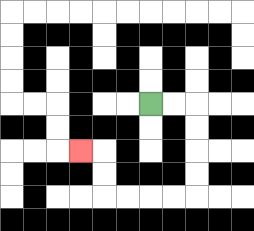{'start': '[6, 4]', 'end': '[3, 6]', 'path_directions': 'R,R,D,D,D,D,L,L,L,L,U,U,L', 'path_coordinates': '[[6, 4], [7, 4], [8, 4], [8, 5], [8, 6], [8, 7], [8, 8], [7, 8], [6, 8], [5, 8], [4, 8], [4, 7], [4, 6], [3, 6]]'}